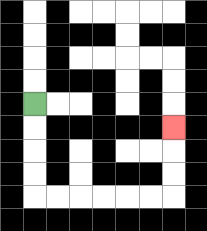{'start': '[1, 4]', 'end': '[7, 5]', 'path_directions': 'D,D,D,D,R,R,R,R,R,R,U,U,U', 'path_coordinates': '[[1, 4], [1, 5], [1, 6], [1, 7], [1, 8], [2, 8], [3, 8], [4, 8], [5, 8], [6, 8], [7, 8], [7, 7], [7, 6], [7, 5]]'}